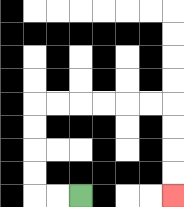{'start': '[3, 8]', 'end': '[7, 8]', 'path_directions': 'L,L,U,U,U,U,R,R,R,R,R,R,D,D,D,D', 'path_coordinates': '[[3, 8], [2, 8], [1, 8], [1, 7], [1, 6], [1, 5], [1, 4], [2, 4], [3, 4], [4, 4], [5, 4], [6, 4], [7, 4], [7, 5], [7, 6], [7, 7], [7, 8]]'}